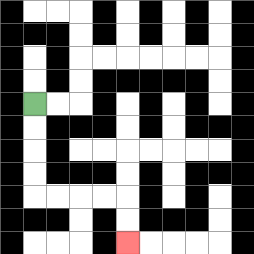{'start': '[1, 4]', 'end': '[5, 10]', 'path_directions': 'D,D,D,D,R,R,R,R,D,D', 'path_coordinates': '[[1, 4], [1, 5], [1, 6], [1, 7], [1, 8], [2, 8], [3, 8], [4, 8], [5, 8], [5, 9], [5, 10]]'}